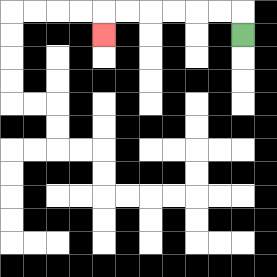{'start': '[10, 1]', 'end': '[4, 1]', 'path_directions': 'U,L,L,L,L,L,L,D', 'path_coordinates': '[[10, 1], [10, 0], [9, 0], [8, 0], [7, 0], [6, 0], [5, 0], [4, 0], [4, 1]]'}